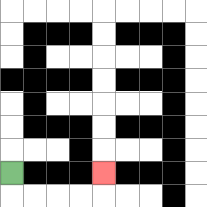{'start': '[0, 7]', 'end': '[4, 7]', 'path_directions': 'D,R,R,R,R,U', 'path_coordinates': '[[0, 7], [0, 8], [1, 8], [2, 8], [3, 8], [4, 8], [4, 7]]'}